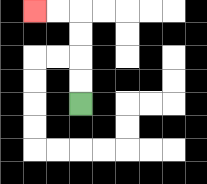{'start': '[3, 4]', 'end': '[1, 0]', 'path_directions': 'U,U,U,U,L,L', 'path_coordinates': '[[3, 4], [3, 3], [3, 2], [3, 1], [3, 0], [2, 0], [1, 0]]'}